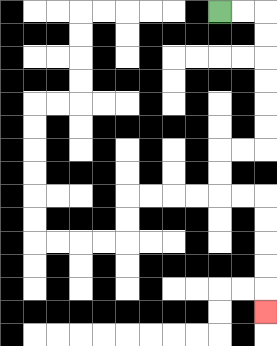{'start': '[9, 0]', 'end': '[11, 13]', 'path_directions': 'R,R,D,D,D,D,D,D,L,L,D,D,R,R,D,D,D,D,D', 'path_coordinates': '[[9, 0], [10, 0], [11, 0], [11, 1], [11, 2], [11, 3], [11, 4], [11, 5], [11, 6], [10, 6], [9, 6], [9, 7], [9, 8], [10, 8], [11, 8], [11, 9], [11, 10], [11, 11], [11, 12], [11, 13]]'}